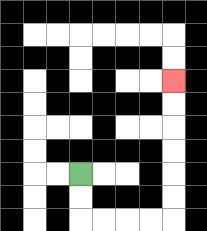{'start': '[3, 7]', 'end': '[7, 3]', 'path_directions': 'D,D,R,R,R,R,U,U,U,U,U,U', 'path_coordinates': '[[3, 7], [3, 8], [3, 9], [4, 9], [5, 9], [6, 9], [7, 9], [7, 8], [7, 7], [7, 6], [7, 5], [7, 4], [7, 3]]'}